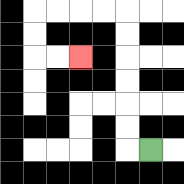{'start': '[6, 6]', 'end': '[3, 2]', 'path_directions': 'L,U,U,U,U,U,U,L,L,L,L,D,D,R,R', 'path_coordinates': '[[6, 6], [5, 6], [5, 5], [5, 4], [5, 3], [5, 2], [5, 1], [5, 0], [4, 0], [3, 0], [2, 0], [1, 0], [1, 1], [1, 2], [2, 2], [3, 2]]'}